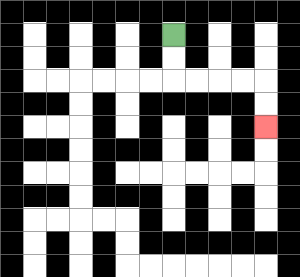{'start': '[7, 1]', 'end': '[11, 5]', 'path_directions': 'D,D,R,R,R,R,D,D', 'path_coordinates': '[[7, 1], [7, 2], [7, 3], [8, 3], [9, 3], [10, 3], [11, 3], [11, 4], [11, 5]]'}